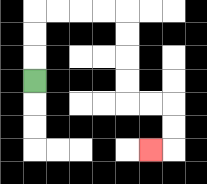{'start': '[1, 3]', 'end': '[6, 6]', 'path_directions': 'U,U,U,R,R,R,R,D,D,D,D,R,R,D,D,L', 'path_coordinates': '[[1, 3], [1, 2], [1, 1], [1, 0], [2, 0], [3, 0], [4, 0], [5, 0], [5, 1], [5, 2], [5, 3], [5, 4], [6, 4], [7, 4], [7, 5], [7, 6], [6, 6]]'}